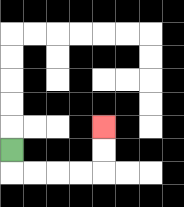{'start': '[0, 6]', 'end': '[4, 5]', 'path_directions': 'D,R,R,R,R,U,U', 'path_coordinates': '[[0, 6], [0, 7], [1, 7], [2, 7], [3, 7], [4, 7], [4, 6], [4, 5]]'}